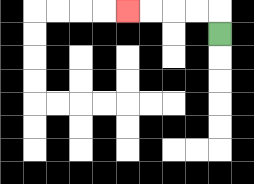{'start': '[9, 1]', 'end': '[5, 0]', 'path_directions': 'U,L,L,L,L', 'path_coordinates': '[[9, 1], [9, 0], [8, 0], [7, 0], [6, 0], [5, 0]]'}